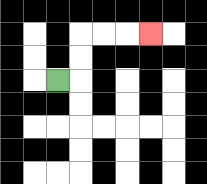{'start': '[2, 3]', 'end': '[6, 1]', 'path_directions': 'R,U,U,R,R,R', 'path_coordinates': '[[2, 3], [3, 3], [3, 2], [3, 1], [4, 1], [5, 1], [6, 1]]'}